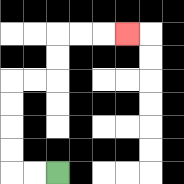{'start': '[2, 7]', 'end': '[5, 1]', 'path_directions': 'L,L,U,U,U,U,R,R,U,U,R,R,R', 'path_coordinates': '[[2, 7], [1, 7], [0, 7], [0, 6], [0, 5], [0, 4], [0, 3], [1, 3], [2, 3], [2, 2], [2, 1], [3, 1], [4, 1], [5, 1]]'}